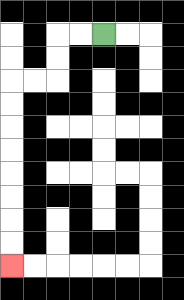{'start': '[4, 1]', 'end': '[0, 11]', 'path_directions': 'L,L,D,D,L,L,D,D,D,D,D,D,D,D', 'path_coordinates': '[[4, 1], [3, 1], [2, 1], [2, 2], [2, 3], [1, 3], [0, 3], [0, 4], [0, 5], [0, 6], [0, 7], [0, 8], [0, 9], [0, 10], [0, 11]]'}